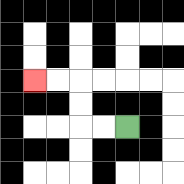{'start': '[5, 5]', 'end': '[1, 3]', 'path_directions': 'L,L,U,U,L,L', 'path_coordinates': '[[5, 5], [4, 5], [3, 5], [3, 4], [3, 3], [2, 3], [1, 3]]'}